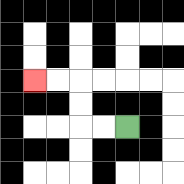{'start': '[5, 5]', 'end': '[1, 3]', 'path_directions': 'L,L,U,U,L,L', 'path_coordinates': '[[5, 5], [4, 5], [3, 5], [3, 4], [3, 3], [2, 3], [1, 3]]'}